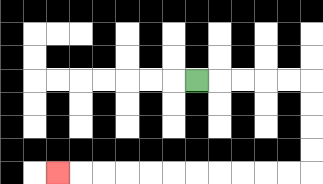{'start': '[8, 3]', 'end': '[2, 7]', 'path_directions': 'R,R,R,R,R,D,D,D,D,L,L,L,L,L,L,L,L,L,L,L', 'path_coordinates': '[[8, 3], [9, 3], [10, 3], [11, 3], [12, 3], [13, 3], [13, 4], [13, 5], [13, 6], [13, 7], [12, 7], [11, 7], [10, 7], [9, 7], [8, 7], [7, 7], [6, 7], [5, 7], [4, 7], [3, 7], [2, 7]]'}